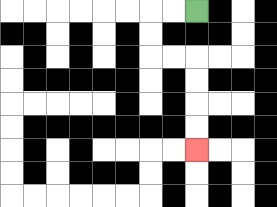{'start': '[8, 0]', 'end': '[8, 6]', 'path_directions': 'L,L,D,D,R,R,D,D,D,D', 'path_coordinates': '[[8, 0], [7, 0], [6, 0], [6, 1], [6, 2], [7, 2], [8, 2], [8, 3], [8, 4], [8, 5], [8, 6]]'}